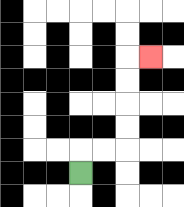{'start': '[3, 7]', 'end': '[6, 2]', 'path_directions': 'U,R,R,U,U,U,U,R', 'path_coordinates': '[[3, 7], [3, 6], [4, 6], [5, 6], [5, 5], [5, 4], [5, 3], [5, 2], [6, 2]]'}